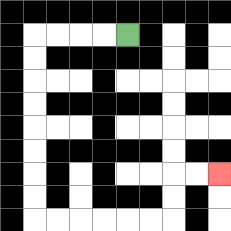{'start': '[5, 1]', 'end': '[9, 7]', 'path_directions': 'L,L,L,L,D,D,D,D,D,D,D,D,R,R,R,R,R,R,U,U,R,R', 'path_coordinates': '[[5, 1], [4, 1], [3, 1], [2, 1], [1, 1], [1, 2], [1, 3], [1, 4], [1, 5], [1, 6], [1, 7], [1, 8], [1, 9], [2, 9], [3, 9], [4, 9], [5, 9], [6, 9], [7, 9], [7, 8], [7, 7], [8, 7], [9, 7]]'}